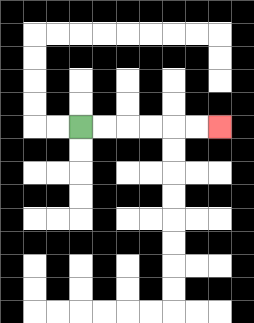{'start': '[3, 5]', 'end': '[9, 5]', 'path_directions': 'R,R,R,R,R,R', 'path_coordinates': '[[3, 5], [4, 5], [5, 5], [6, 5], [7, 5], [8, 5], [9, 5]]'}